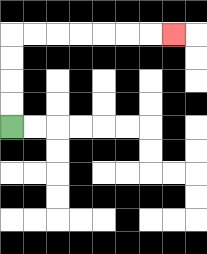{'start': '[0, 5]', 'end': '[7, 1]', 'path_directions': 'U,U,U,U,R,R,R,R,R,R,R', 'path_coordinates': '[[0, 5], [0, 4], [0, 3], [0, 2], [0, 1], [1, 1], [2, 1], [3, 1], [4, 1], [5, 1], [6, 1], [7, 1]]'}